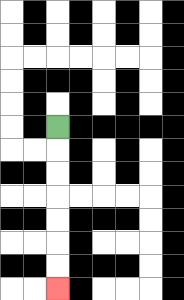{'start': '[2, 5]', 'end': '[2, 12]', 'path_directions': 'D,D,D,D,D,D,D', 'path_coordinates': '[[2, 5], [2, 6], [2, 7], [2, 8], [2, 9], [2, 10], [2, 11], [2, 12]]'}